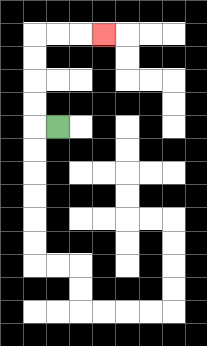{'start': '[2, 5]', 'end': '[4, 1]', 'path_directions': 'L,U,U,U,U,R,R,R', 'path_coordinates': '[[2, 5], [1, 5], [1, 4], [1, 3], [1, 2], [1, 1], [2, 1], [3, 1], [4, 1]]'}